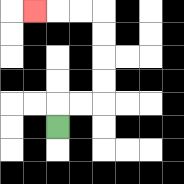{'start': '[2, 5]', 'end': '[1, 0]', 'path_directions': 'U,R,R,U,U,U,U,L,L,L', 'path_coordinates': '[[2, 5], [2, 4], [3, 4], [4, 4], [4, 3], [4, 2], [4, 1], [4, 0], [3, 0], [2, 0], [1, 0]]'}